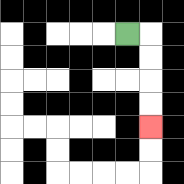{'start': '[5, 1]', 'end': '[6, 5]', 'path_directions': 'R,D,D,D,D', 'path_coordinates': '[[5, 1], [6, 1], [6, 2], [6, 3], [6, 4], [6, 5]]'}